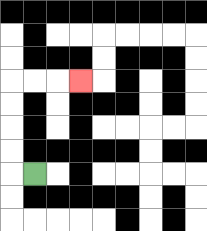{'start': '[1, 7]', 'end': '[3, 3]', 'path_directions': 'L,U,U,U,U,R,R,R', 'path_coordinates': '[[1, 7], [0, 7], [0, 6], [0, 5], [0, 4], [0, 3], [1, 3], [2, 3], [3, 3]]'}